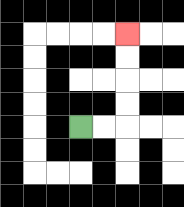{'start': '[3, 5]', 'end': '[5, 1]', 'path_directions': 'R,R,U,U,U,U', 'path_coordinates': '[[3, 5], [4, 5], [5, 5], [5, 4], [5, 3], [5, 2], [5, 1]]'}